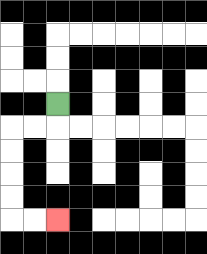{'start': '[2, 4]', 'end': '[2, 9]', 'path_directions': 'D,L,L,D,D,D,D,R,R', 'path_coordinates': '[[2, 4], [2, 5], [1, 5], [0, 5], [0, 6], [0, 7], [0, 8], [0, 9], [1, 9], [2, 9]]'}